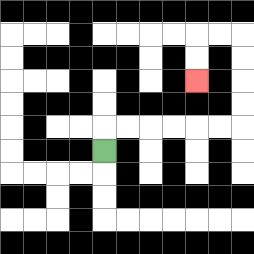{'start': '[4, 6]', 'end': '[8, 3]', 'path_directions': 'U,R,R,R,R,R,R,U,U,U,U,L,L,D,D', 'path_coordinates': '[[4, 6], [4, 5], [5, 5], [6, 5], [7, 5], [8, 5], [9, 5], [10, 5], [10, 4], [10, 3], [10, 2], [10, 1], [9, 1], [8, 1], [8, 2], [8, 3]]'}